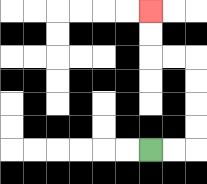{'start': '[6, 6]', 'end': '[6, 0]', 'path_directions': 'R,R,U,U,U,U,L,L,U,U', 'path_coordinates': '[[6, 6], [7, 6], [8, 6], [8, 5], [8, 4], [8, 3], [8, 2], [7, 2], [6, 2], [6, 1], [6, 0]]'}